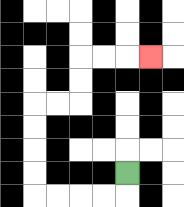{'start': '[5, 7]', 'end': '[6, 2]', 'path_directions': 'D,L,L,L,L,U,U,U,U,R,R,U,U,R,R,R', 'path_coordinates': '[[5, 7], [5, 8], [4, 8], [3, 8], [2, 8], [1, 8], [1, 7], [1, 6], [1, 5], [1, 4], [2, 4], [3, 4], [3, 3], [3, 2], [4, 2], [5, 2], [6, 2]]'}